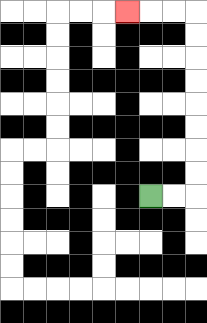{'start': '[6, 8]', 'end': '[5, 0]', 'path_directions': 'R,R,U,U,U,U,U,U,U,U,L,L,L', 'path_coordinates': '[[6, 8], [7, 8], [8, 8], [8, 7], [8, 6], [8, 5], [8, 4], [8, 3], [8, 2], [8, 1], [8, 0], [7, 0], [6, 0], [5, 0]]'}